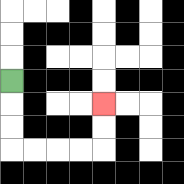{'start': '[0, 3]', 'end': '[4, 4]', 'path_directions': 'D,D,D,R,R,R,R,U,U', 'path_coordinates': '[[0, 3], [0, 4], [0, 5], [0, 6], [1, 6], [2, 6], [3, 6], [4, 6], [4, 5], [4, 4]]'}